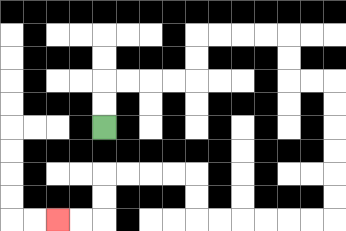{'start': '[4, 5]', 'end': '[2, 9]', 'path_directions': 'U,U,R,R,R,R,U,U,R,R,R,R,D,D,R,R,D,D,D,D,D,D,L,L,L,L,L,L,U,U,L,L,L,L,D,D,L,L', 'path_coordinates': '[[4, 5], [4, 4], [4, 3], [5, 3], [6, 3], [7, 3], [8, 3], [8, 2], [8, 1], [9, 1], [10, 1], [11, 1], [12, 1], [12, 2], [12, 3], [13, 3], [14, 3], [14, 4], [14, 5], [14, 6], [14, 7], [14, 8], [14, 9], [13, 9], [12, 9], [11, 9], [10, 9], [9, 9], [8, 9], [8, 8], [8, 7], [7, 7], [6, 7], [5, 7], [4, 7], [4, 8], [4, 9], [3, 9], [2, 9]]'}